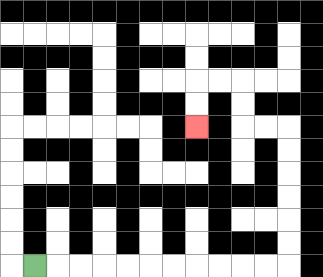{'start': '[1, 11]', 'end': '[8, 5]', 'path_directions': 'R,R,R,R,R,R,R,R,R,R,R,U,U,U,U,U,U,L,L,U,U,L,L,D,D', 'path_coordinates': '[[1, 11], [2, 11], [3, 11], [4, 11], [5, 11], [6, 11], [7, 11], [8, 11], [9, 11], [10, 11], [11, 11], [12, 11], [12, 10], [12, 9], [12, 8], [12, 7], [12, 6], [12, 5], [11, 5], [10, 5], [10, 4], [10, 3], [9, 3], [8, 3], [8, 4], [8, 5]]'}